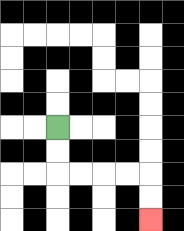{'start': '[2, 5]', 'end': '[6, 9]', 'path_directions': 'D,D,R,R,R,R,D,D', 'path_coordinates': '[[2, 5], [2, 6], [2, 7], [3, 7], [4, 7], [5, 7], [6, 7], [6, 8], [6, 9]]'}